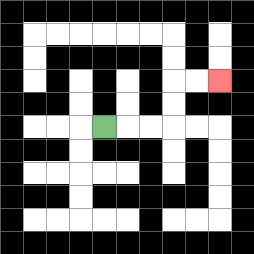{'start': '[4, 5]', 'end': '[9, 3]', 'path_directions': 'R,R,R,U,U,R,R', 'path_coordinates': '[[4, 5], [5, 5], [6, 5], [7, 5], [7, 4], [7, 3], [8, 3], [9, 3]]'}